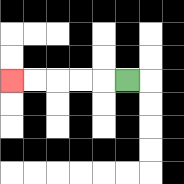{'start': '[5, 3]', 'end': '[0, 3]', 'path_directions': 'L,L,L,L,L', 'path_coordinates': '[[5, 3], [4, 3], [3, 3], [2, 3], [1, 3], [0, 3]]'}